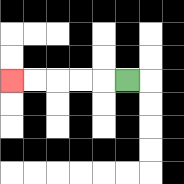{'start': '[5, 3]', 'end': '[0, 3]', 'path_directions': 'L,L,L,L,L', 'path_coordinates': '[[5, 3], [4, 3], [3, 3], [2, 3], [1, 3], [0, 3]]'}